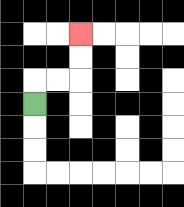{'start': '[1, 4]', 'end': '[3, 1]', 'path_directions': 'U,R,R,U,U', 'path_coordinates': '[[1, 4], [1, 3], [2, 3], [3, 3], [3, 2], [3, 1]]'}